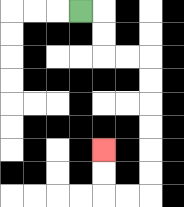{'start': '[3, 0]', 'end': '[4, 6]', 'path_directions': 'R,D,D,R,R,D,D,D,D,D,D,L,L,U,U', 'path_coordinates': '[[3, 0], [4, 0], [4, 1], [4, 2], [5, 2], [6, 2], [6, 3], [6, 4], [6, 5], [6, 6], [6, 7], [6, 8], [5, 8], [4, 8], [4, 7], [4, 6]]'}